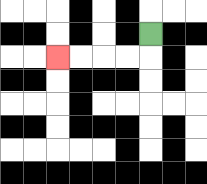{'start': '[6, 1]', 'end': '[2, 2]', 'path_directions': 'D,L,L,L,L', 'path_coordinates': '[[6, 1], [6, 2], [5, 2], [4, 2], [3, 2], [2, 2]]'}